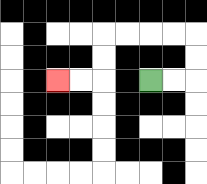{'start': '[6, 3]', 'end': '[2, 3]', 'path_directions': 'R,R,U,U,L,L,L,L,D,D,L,L', 'path_coordinates': '[[6, 3], [7, 3], [8, 3], [8, 2], [8, 1], [7, 1], [6, 1], [5, 1], [4, 1], [4, 2], [4, 3], [3, 3], [2, 3]]'}